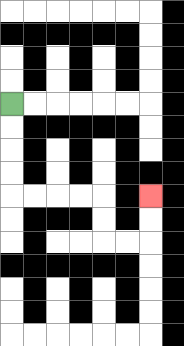{'start': '[0, 4]', 'end': '[6, 8]', 'path_directions': 'D,D,D,D,R,R,R,R,D,D,R,R,U,U', 'path_coordinates': '[[0, 4], [0, 5], [0, 6], [0, 7], [0, 8], [1, 8], [2, 8], [3, 8], [4, 8], [4, 9], [4, 10], [5, 10], [6, 10], [6, 9], [6, 8]]'}